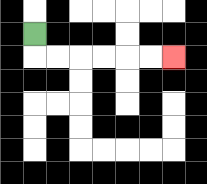{'start': '[1, 1]', 'end': '[7, 2]', 'path_directions': 'D,R,R,R,R,R,R', 'path_coordinates': '[[1, 1], [1, 2], [2, 2], [3, 2], [4, 2], [5, 2], [6, 2], [7, 2]]'}